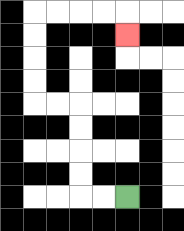{'start': '[5, 8]', 'end': '[5, 1]', 'path_directions': 'L,L,U,U,U,U,L,L,U,U,U,U,R,R,R,R,D', 'path_coordinates': '[[5, 8], [4, 8], [3, 8], [3, 7], [3, 6], [3, 5], [3, 4], [2, 4], [1, 4], [1, 3], [1, 2], [1, 1], [1, 0], [2, 0], [3, 0], [4, 0], [5, 0], [5, 1]]'}